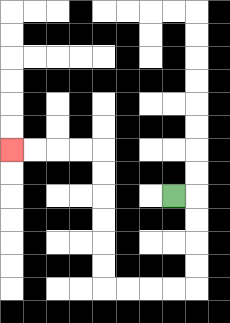{'start': '[7, 8]', 'end': '[0, 6]', 'path_directions': 'R,D,D,D,D,L,L,L,L,U,U,U,U,U,U,L,L,L,L', 'path_coordinates': '[[7, 8], [8, 8], [8, 9], [8, 10], [8, 11], [8, 12], [7, 12], [6, 12], [5, 12], [4, 12], [4, 11], [4, 10], [4, 9], [4, 8], [4, 7], [4, 6], [3, 6], [2, 6], [1, 6], [0, 6]]'}